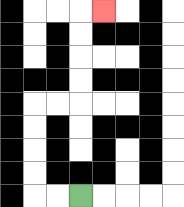{'start': '[3, 8]', 'end': '[4, 0]', 'path_directions': 'L,L,U,U,U,U,R,R,U,U,U,U,R', 'path_coordinates': '[[3, 8], [2, 8], [1, 8], [1, 7], [1, 6], [1, 5], [1, 4], [2, 4], [3, 4], [3, 3], [3, 2], [3, 1], [3, 0], [4, 0]]'}